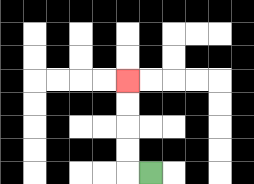{'start': '[6, 7]', 'end': '[5, 3]', 'path_directions': 'L,U,U,U,U', 'path_coordinates': '[[6, 7], [5, 7], [5, 6], [5, 5], [5, 4], [5, 3]]'}